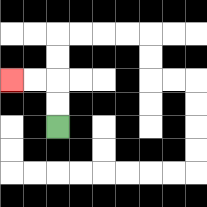{'start': '[2, 5]', 'end': '[0, 3]', 'path_directions': 'U,U,L,L', 'path_coordinates': '[[2, 5], [2, 4], [2, 3], [1, 3], [0, 3]]'}